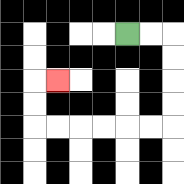{'start': '[5, 1]', 'end': '[2, 3]', 'path_directions': 'R,R,D,D,D,D,L,L,L,L,L,L,U,U,R', 'path_coordinates': '[[5, 1], [6, 1], [7, 1], [7, 2], [7, 3], [7, 4], [7, 5], [6, 5], [5, 5], [4, 5], [3, 5], [2, 5], [1, 5], [1, 4], [1, 3], [2, 3]]'}